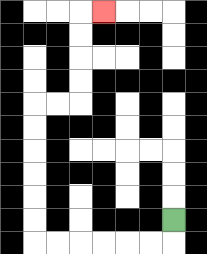{'start': '[7, 9]', 'end': '[4, 0]', 'path_directions': 'D,L,L,L,L,L,L,U,U,U,U,U,U,R,R,U,U,U,U,R', 'path_coordinates': '[[7, 9], [7, 10], [6, 10], [5, 10], [4, 10], [3, 10], [2, 10], [1, 10], [1, 9], [1, 8], [1, 7], [1, 6], [1, 5], [1, 4], [2, 4], [3, 4], [3, 3], [3, 2], [3, 1], [3, 0], [4, 0]]'}